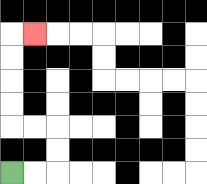{'start': '[0, 7]', 'end': '[1, 1]', 'path_directions': 'R,R,U,U,L,L,U,U,U,U,R', 'path_coordinates': '[[0, 7], [1, 7], [2, 7], [2, 6], [2, 5], [1, 5], [0, 5], [0, 4], [0, 3], [0, 2], [0, 1], [1, 1]]'}